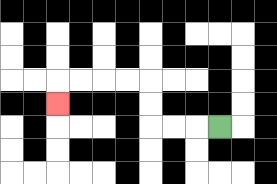{'start': '[9, 5]', 'end': '[2, 4]', 'path_directions': 'L,L,L,U,U,L,L,L,L,D', 'path_coordinates': '[[9, 5], [8, 5], [7, 5], [6, 5], [6, 4], [6, 3], [5, 3], [4, 3], [3, 3], [2, 3], [2, 4]]'}